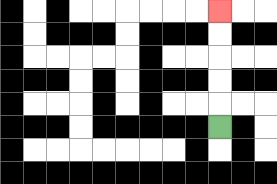{'start': '[9, 5]', 'end': '[9, 0]', 'path_directions': 'U,U,U,U,U', 'path_coordinates': '[[9, 5], [9, 4], [9, 3], [9, 2], [9, 1], [9, 0]]'}